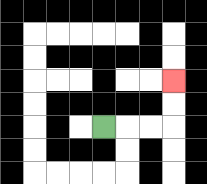{'start': '[4, 5]', 'end': '[7, 3]', 'path_directions': 'R,R,R,U,U', 'path_coordinates': '[[4, 5], [5, 5], [6, 5], [7, 5], [7, 4], [7, 3]]'}